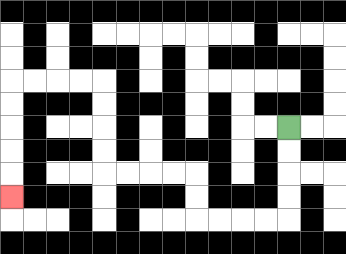{'start': '[12, 5]', 'end': '[0, 8]', 'path_directions': 'D,D,D,D,L,L,L,L,U,U,L,L,L,L,U,U,U,U,L,L,L,L,D,D,D,D,D', 'path_coordinates': '[[12, 5], [12, 6], [12, 7], [12, 8], [12, 9], [11, 9], [10, 9], [9, 9], [8, 9], [8, 8], [8, 7], [7, 7], [6, 7], [5, 7], [4, 7], [4, 6], [4, 5], [4, 4], [4, 3], [3, 3], [2, 3], [1, 3], [0, 3], [0, 4], [0, 5], [0, 6], [0, 7], [0, 8]]'}